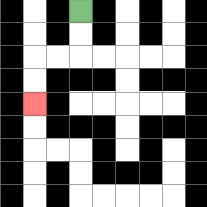{'start': '[3, 0]', 'end': '[1, 4]', 'path_directions': 'D,D,L,L,D,D', 'path_coordinates': '[[3, 0], [3, 1], [3, 2], [2, 2], [1, 2], [1, 3], [1, 4]]'}